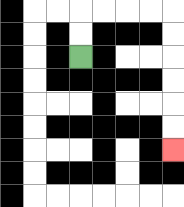{'start': '[3, 2]', 'end': '[7, 6]', 'path_directions': 'U,U,R,R,R,R,D,D,D,D,D,D', 'path_coordinates': '[[3, 2], [3, 1], [3, 0], [4, 0], [5, 0], [6, 0], [7, 0], [7, 1], [7, 2], [7, 3], [7, 4], [7, 5], [7, 6]]'}